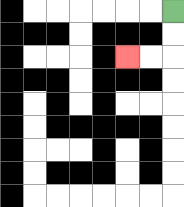{'start': '[7, 0]', 'end': '[5, 2]', 'path_directions': 'D,D,L,L', 'path_coordinates': '[[7, 0], [7, 1], [7, 2], [6, 2], [5, 2]]'}